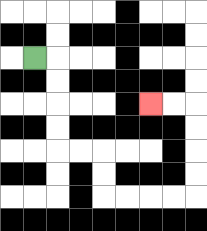{'start': '[1, 2]', 'end': '[6, 4]', 'path_directions': 'R,D,D,D,D,R,R,D,D,R,R,R,R,U,U,U,U,L,L', 'path_coordinates': '[[1, 2], [2, 2], [2, 3], [2, 4], [2, 5], [2, 6], [3, 6], [4, 6], [4, 7], [4, 8], [5, 8], [6, 8], [7, 8], [8, 8], [8, 7], [8, 6], [8, 5], [8, 4], [7, 4], [6, 4]]'}